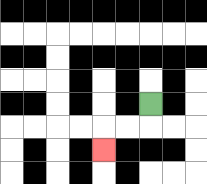{'start': '[6, 4]', 'end': '[4, 6]', 'path_directions': 'D,L,L,D', 'path_coordinates': '[[6, 4], [6, 5], [5, 5], [4, 5], [4, 6]]'}